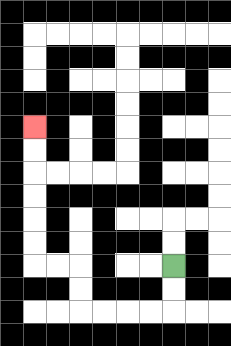{'start': '[7, 11]', 'end': '[1, 5]', 'path_directions': 'D,D,L,L,L,L,U,U,L,L,U,U,U,U,U,U', 'path_coordinates': '[[7, 11], [7, 12], [7, 13], [6, 13], [5, 13], [4, 13], [3, 13], [3, 12], [3, 11], [2, 11], [1, 11], [1, 10], [1, 9], [1, 8], [1, 7], [1, 6], [1, 5]]'}